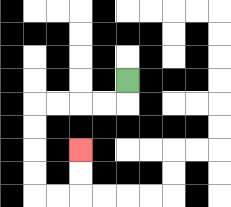{'start': '[5, 3]', 'end': '[3, 6]', 'path_directions': 'D,L,L,L,L,D,D,D,D,R,R,U,U', 'path_coordinates': '[[5, 3], [5, 4], [4, 4], [3, 4], [2, 4], [1, 4], [1, 5], [1, 6], [1, 7], [1, 8], [2, 8], [3, 8], [3, 7], [3, 6]]'}